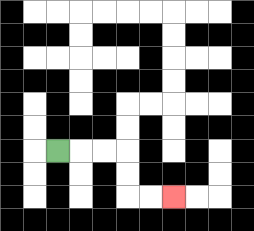{'start': '[2, 6]', 'end': '[7, 8]', 'path_directions': 'R,R,R,D,D,R,R', 'path_coordinates': '[[2, 6], [3, 6], [4, 6], [5, 6], [5, 7], [5, 8], [6, 8], [7, 8]]'}